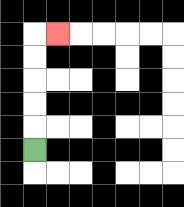{'start': '[1, 6]', 'end': '[2, 1]', 'path_directions': 'U,U,U,U,U,R', 'path_coordinates': '[[1, 6], [1, 5], [1, 4], [1, 3], [1, 2], [1, 1], [2, 1]]'}